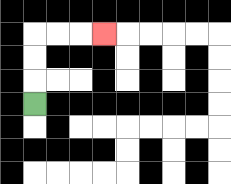{'start': '[1, 4]', 'end': '[4, 1]', 'path_directions': 'U,U,U,R,R,R', 'path_coordinates': '[[1, 4], [1, 3], [1, 2], [1, 1], [2, 1], [3, 1], [4, 1]]'}